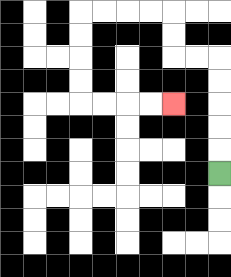{'start': '[9, 7]', 'end': '[7, 4]', 'path_directions': 'U,U,U,U,U,L,L,U,U,L,L,L,L,D,D,D,D,R,R,R,R', 'path_coordinates': '[[9, 7], [9, 6], [9, 5], [9, 4], [9, 3], [9, 2], [8, 2], [7, 2], [7, 1], [7, 0], [6, 0], [5, 0], [4, 0], [3, 0], [3, 1], [3, 2], [3, 3], [3, 4], [4, 4], [5, 4], [6, 4], [7, 4]]'}